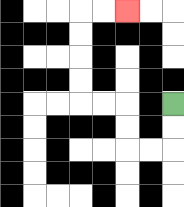{'start': '[7, 4]', 'end': '[5, 0]', 'path_directions': 'D,D,L,L,U,U,L,L,U,U,U,U,R,R', 'path_coordinates': '[[7, 4], [7, 5], [7, 6], [6, 6], [5, 6], [5, 5], [5, 4], [4, 4], [3, 4], [3, 3], [3, 2], [3, 1], [3, 0], [4, 0], [5, 0]]'}